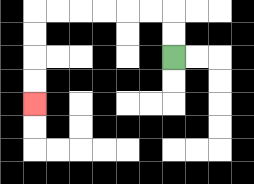{'start': '[7, 2]', 'end': '[1, 4]', 'path_directions': 'U,U,L,L,L,L,L,L,D,D,D,D', 'path_coordinates': '[[7, 2], [7, 1], [7, 0], [6, 0], [5, 0], [4, 0], [3, 0], [2, 0], [1, 0], [1, 1], [1, 2], [1, 3], [1, 4]]'}